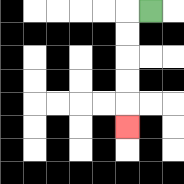{'start': '[6, 0]', 'end': '[5, 5]', 'path_directions': 'L,D,D,D,D,D', 'path_coordinates': '[[6, 0], [5, 0], [5, 1], [5, 2], [5, 3], [5, 4], [5, 5]]'}